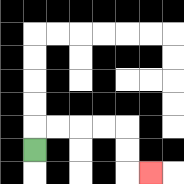{'start': '[1, 6]', 'end': '[6, 7]', 'path_directions': 'U,R,R,R,R,D,D,R', 'path_coordinates': '[[1, 6], [1, 5], [2, 5], [3, 5], [4, 5], [5, 5], [5, 6], [5, 7], [6, 7]]'}